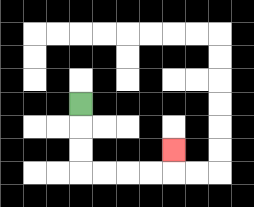{'start': '[3, 4]', 'end': '[7, 6]', 'path_directions': 'D,D,D,R,R,R,R,U', 'path_coordinates': '[[3, 4], [3, 5], [3, 6], [3, 7], [4, 7], [5, 7], [6, 7], [7, 7], [7, 6]]'}